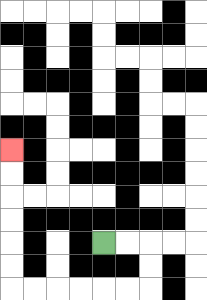{'start': '[4, 10]', 'end': '[0, 6]', 'path_directions': 'R,R,D,D,L,L,L,L,L,L,U,U,U,U,U,U', 'path_coordinates': '[[4, 10], [5, 10], [6, 10], [6, 11], [6, 12], [5, 12], [4, 12], [3, 12], [2, 12], [1, 12], [0, 12], [0, 11], [0, 10], [0, 9], [0, 8], [0, 7], [0, 6]]'}